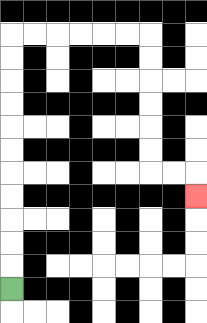{'start': '[0, 12]', 'end': '[8, 8]', 'path_directions': 'U,U,U,U,U,U,U,U,U,U,U,R,R,R,R,R,R,D,D,D,D,D,D,R,R,D', 'path_coordinates': '[[0, 12], [0, 11], [0, 10], [0, 9], [0, 8], [0, 7], [0, 6], [0, 5], [0, 4], [0, 3], [0, 2], [0, 1], [1, 1], [2, 1], [3, 1], [4, 1], [5, 1], [6, 1], [6, 2], [6, 3], [6, 4], [6, 5], [6, 6], [6, 7], [7, 7], [8, 7], [8, 8]]'}